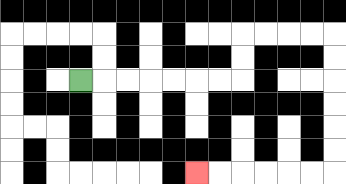{'start': '[3, 3]', 'end': '[8, 7]', 'path_directions': 'R,R,R,R,R,R,R,U,U,R,R,R,R,D,D,D,D,D,D,L,L,L,L,L,L', 'path_coordinates': '[[3, 3], [4, 3], [5, 3], [6, 3], [7, 3], [8, 3], [9, 3], [10, 3], [10, 2], [10, 1], [11, 1], [12, 1], [13, 1], [14, 1], [14, 2], [14, 3], [14, 4], [14, 5], [14, 6], [14, 7], [13, 7], [12, 7], [11, 7], [10, 7], [9, 7], [8, 7]]'}